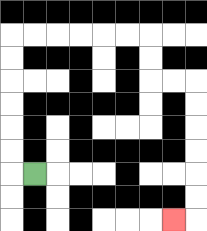{'start': '[1, 7]', 'end': '[7, 9]', 'path_directions': 'L,U,U,U,U,U,U,R,R,R,R,R,R,D,D,R,R,D,D,D,D,D,D,L', 'path_coordinates': '[[1, 7], [0, 7], [0, 6], [0, 5], [0, 4], [0, 3], [0, 2], [0, 1], [1, 1], [2, 1], [3, 1], [4, 1], [5, 1], [6, 1], [6, 2], [6, 3], [7, 3], [8, 3], [8, 4], [8, 5], [8, 6], [8, 7], [8, 8], [8, 9], [7, 9]]'}